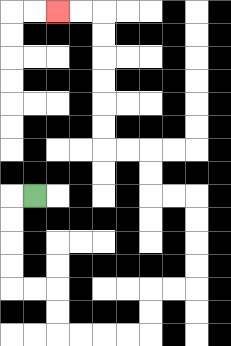{'start': '[1, 8]', 'end': '[2, 0]', 'path_directions': 'L,D,D,D,D,R,R,D,D,R,R,R,R,U,U,R,R,U,U,U,U,L,L,U,U,L,L,U,U,U,U,U,U,L,L', 'path_coordinates': '[[1, 8], [0, 8], [0, 9], [0, 10], [0, 11], [0, 12], [1, 12], [2, 12], [2, 13], [2, 14], [3, 14], [4, 14], [5, 14], [6, 14], [6, 13], [6, 12], [7, 12], [8, 12], [8, 11], [8, 10], [8, 9], [8, 8], [7, 8], [6, 8], [6, 7], [6, 6], [5, 6], [4, 6], [4, 5], [4, 4], [4, 3], [4, 2], [4, 1], [4, 0], [3, 0], [2, 0]]'}